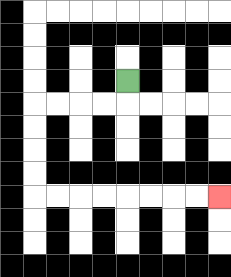{'start': '[5, 3]', 'end': '[9, 8]', 'path_directions': 'D,L,L,L,L,D,D,D,D,R,R,R,R,R,R,R,R', 'path_coordinates': '[[5, 3], [5, 4], [4, 4], [3, 4], [2, 4], [1, 4], [1, 5], [1, 6], [1, 7], [1, 8], [2, 8], [3, 8], [4, 8], [5, 8], [6, 8], [7, 8], [8, 8], [9, 8]]'}